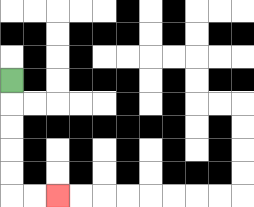{'start': '[0, 3]', 'end': '[2, 8]', 'path_directions': 'D,D,D,D,D,R,R', 'path_coordinates': '[[0, 3], [0, 4], [0, 5], [0, 6], [0, 7], [0, 8], [1, 8], [2, 8]]'}